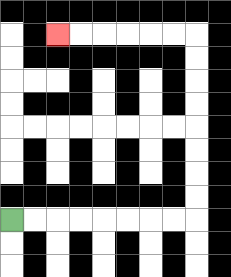{'start': '[0, 9]', 'end': '[2, 1]', 'path_directions': 'R,R,R,R,R,R,R,R,U,U,U,U,U,U,U,U,L,L,L,L,L,L', 'path_coordinates': '[[0, 9], [1, 9], [2, 9], [3, 9], [4, 9], [5, 9], [6, 9], [7, 9], [8, 9], [8, 8], [8, 7], [8, 6], [8, 5], [8, 4], [8, 3], [8, 2], [8, 1], [7, 1], [6, 1], [5, 1], [4, 1], [3, 1], [2, 1]]'}